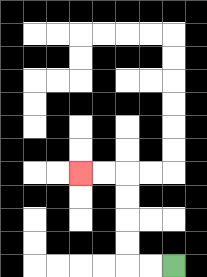{'start': '[7, 11]', 'end': '[3, 7]', 'path_directions': 'L,L,U,U,U,U,L,L', 'path_coordinates': '[[7, 11], [6, 11], [5, 11], [5, 10], [5, 9], [5, 8], [5, 7], [4, 7], [3, 7]]'}